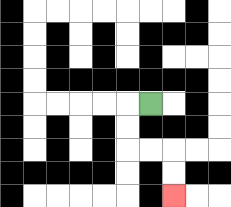{'start': '[6, 4]', 'end': '[7, 8]', 'path_directions': 'L,D,D,R,R,D,D', 'path_coordinates': '[[6, 4], [5, 4], [5, 5], [5, 6], [6, 6], [7, 6], [7, 7], [7, 8]]'}